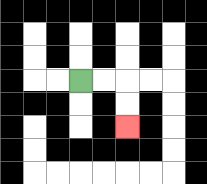{'start': '[3, 3]', 'end': '[5, 5]', 'path_directions': 'R,R,D,D', 'path_coordinates': '[[3, 3], [4, 3], [5, 3], [5, 4], [5, 5]]'}